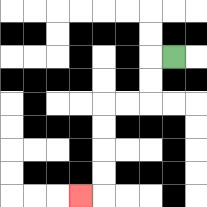{'start': '[7, 2]', 'end': '[3, 8]', 'path_directions': 'L,D,D,L,L,D,D,D,D,L', 'path_coordinates': '[[7, 2], [6, 2], [6, 3], [6, 4], [5, 4], [4, 4], [4, 5], [4, 6], [4, 7], [4, 8], [3, 8]]'}